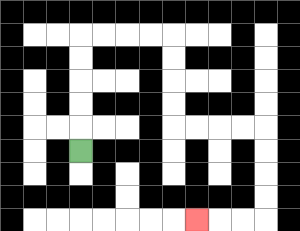{'start': '[3, 6]', 'end': '[8, 9]', 'path_directions': 'U,U,U,U,U,R,R,R,R,D,D,D,D,R,R,R,R,D,D,D,D,L,L,L', 'path_coordinates': '[[3, 6], [3, 5], [3, 4], [3, 3], [3, 2], [3, 1], [4, 1], [5, 1], [6, 1], [7, 1], [7, 2], [7, 3], [7, 4], [7, 5], [8, 5], [9, 5], [10, 5], [11, 5], [11, 6], [11, 7], [11, 8], [11, 9], [10, 9], [9, 9], [8, 9]]'}